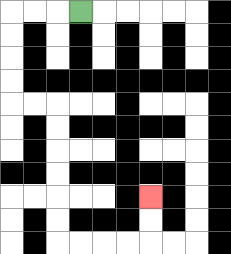{'start': '[3, 0]', 'end': '[6, 8]', 'path_directions': 'L,L,L,D,D,D,D,R,R,D,D,D,D,D,D,R,R,R,R,U,U', 'path_coordinates': '[[3, 0], [2, 0], [1, 0], [0, 0], [0, 1], [0, 2], [0, 3], [0, 4], [1, 4], [2, 4], [2, 5], [2, 6], [2, 7], [2, 8], [2, 9], [2, 10], [3, 10], [4, 10], [5, 10], [6, 10], [6, 9], [6, 8]]'}